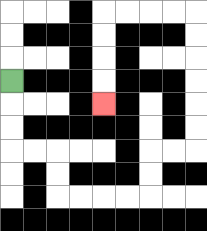{'start': '[0, 3]', 'end': '[4, 4]', 'path_directions': 'D,D,D,R,R,D,D,R,R,R,R,U,U,R,R,U,U,U,U,U,U,L,L,L,L,D,D,D,D', 'path_coordinates': '[[0, 3], [0, 4], [0, 5], [0, 6], [1, 6], [2, 6], [2, 7], [2, 8], [3, 8], [4, 8], [5, 8], [6, 8], [6, 7], [6, 6], [7, 6], [8, 6], [8, 5], [8, 4], [8, 3], [8, 2], [8, 1], [8, 0], [7, 0], [6, 0], [5, 0], [4, 0], [4, 1], [4, 2], [4, 3], [4, 4]]'}